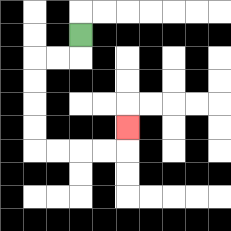{'start': '[3, 1]', 'end': '[5, 5]', 'path_directions': 'D,L,L,D,D,D,D,R,R,R,R,U', 'path_coordinates': '[[3, 1], [3, 2], [2, 2], [1, 2], [1, 3], [1, 4], [1, 5], [1, 6], [2, 6], [3, 6], [4, 6], [5, 6], [5, 5]]'}